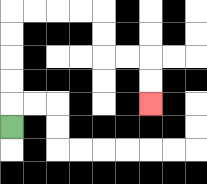{'start': '[0, 5]', 'end': '[6, 4]', 'path_directions': 'U,U,U,U,U,R,R,R,R,D,D,R,R,D,D', 'path_coordinates': '[[0, 5], [0, 4], [0, 3], [0, 2], [0, 1], [0, 0], [1, 0], [2, 0], [3, 0], [4, 0], [4, 1], [4, 2], [5, 2], [6, 2], [6, 3], [6, 4]]'}